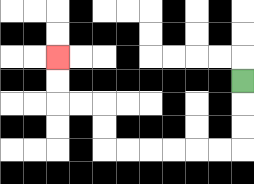{'start': '[10, 3]', 'end': '[2, 2]', 'path_directions': 'D,D,D,L,L,L,L,L,L,U,U,L,L,U,U', 'path_coordinates': '[[10, 3], [10, 4], [10, 5], [10, 6], [9, 6], [8, 6], [7, 6], [6, 6], [5, 6], [4, 6], [4, 5], [4, 4], [3, 4], [2, 4], [2, 3], [2, 2]]'}